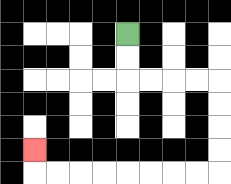{'start': '[5, 1]', 'end': '[1, 6]', 'path_directions': 'D,D,R,R,R,R,D,D,D,D,L,L,L,L,L,L,L,L,U', 'path_coordinates': '[[5, 1], [5, 2], [5, 3], [6, 3], [7, 3], [8, 3], [9, 3], [9, 4], [9, 5], [9, 6], [9, 7], [8, 7], [7, 7], [6, 7], [5, 7], [4, 7], [3, 7], [2, 7], [1, 7], [1, 6]]'}